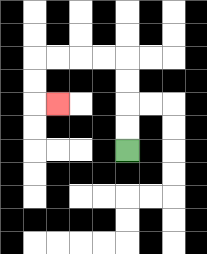{'start': '[5, 6]', 'end': '[2, 4]', 'path_directions': 'U,U,U,U,L,L,L,L,D,D,R', 'path_coordinates': '[[5, 6], [5, 5], [5, 4], [5, 3], [5, 2], [4, 2], [3, 2], [2, 2], [1, 2], [1, 3], [1, 4], [2, 4]]'}